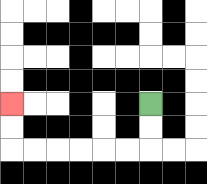{'start': '[6, 4]', 'end': '[0, 4]', 'path_directions': 'D,D,L,L,L,L,L,L,U,U', 'path_coordinates': '[[6, 4], [6, 5], [6, 6], [5, 6], [4, 6], [3, 6], [2, 6], [1, 6], [0, 6], [0, 5], [0, 4]]'}